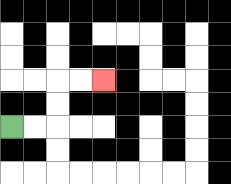{'start': '[0, 5]', 'end': '[4, 3]', 'path_directions': 'R,R,U,U,R,R', 'path_coordinates': '[[0, 5], [1, 5], [2, 5], [2, 4], [2, 3], [3, 3], [4, 3]]'}